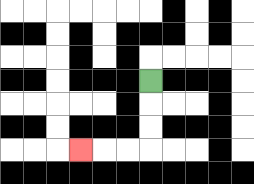{'start': '[6, 3]', 'end': '[3, 6]', 'path_directions': 'D,D,D,L,L,L', 'path_coordinates': '[[6, 3], [6, 4], [6, 5], [6, 6], [5, 6], [4, 6], [3, 6]]'}